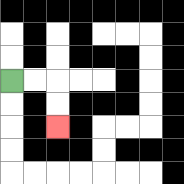{'start': '[0, 3]', 'end': '[2, 5]', 'path_directions': 'R,R,D,D', 'path_coordinates': '[[0, 3], [1, 3], [2, 3], [2, 4], [2, 5]]'}